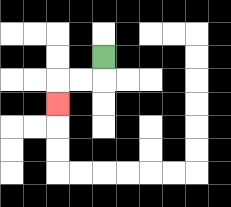{'start': '[4, 2]', 'end': '[2, 4]', 'path_directions': 'D,L,L,D', 'path_coordinates': '[[4, 2], [4, 3], [3, 3], [2, 3], [2, 4]]'}